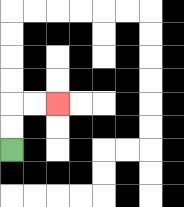{'start': '[0, 6]', 'end': '[2, 4]', 'path_directions': 'U,U,R,R', 'path_coordinates': '[[0, 6], [0, 5], [0, 4], [1, 4], [2, 4]]'}